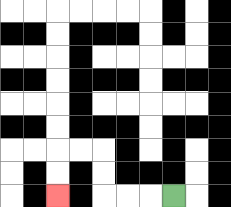{'start': '[7, 8]', 'end': '[2, 8]', 'path_directions': 'L,L,L,U,U,L,L,D,D', 'path_coordinates': '[[7, 8], [6, 8], [5, 8], [4, 8], [4, 7], [4, 6], [3, 6], [2, 6], [2, 7], [2, 8]]'}